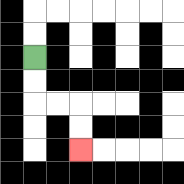{'start': '[1, 2]', 'end': '[3, 6]', 'path_directions': 'D,D,R,R,D,D', 'path_coordinates': '[[1, 2], [1, 3], [1, 4], [2, 4], [3, 4], [3, 5], [3, 6]]'}